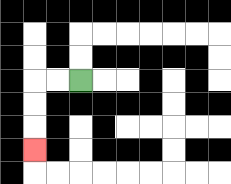{'start': '[3, 3]', 'end': '[1, 6]', 'path_directions': 'L,L,D,D,D', 'path_coordinates': '[[3, 3], [2, 3], [1, 3], [1, 4], [1, 5], [1, 6]]'}